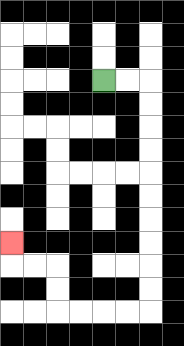{'start': '[4, 3]', 'end': '[0, 10]', 'path_directions': 'R,R,D,D,D,D,D,D,D,D,D,D,L,L,L,L,U,U,L,L,U', 'path_coordinates': '[[4, 3], [5, 3], [6, 3], [6, 4], [6, 5], [6, 6], [6, 7], [6, 8], [6, 9], [6, 10], [6, 11], [6, 12], [6, 13], [5, 13], [4, 13], [3, 13], [2, 13], [2, 12], [2, 11], [1, 11], [0, 11], [0, 10]]'}